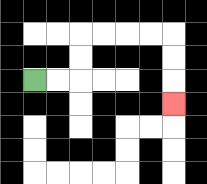{'start': '[1, 3]', 'end': '[7, 4]', 'path_directions': 'R,R,U,U,R,R,R,R,D,D,D', 'path_coordinates': '[[1, 3], [2, 3], [3, 3], [3, 2], [3, 1], [4, 1], [5, 1], [6, 1], [7, 1], [7, 2], [7, 3], [7, 4]]'}